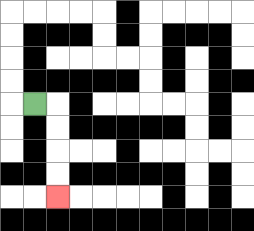{'start': '[1, 4]', 'end': '[2, 8]', 'path_directions': 'R,D,D,D,D', 'path_coordinates': '[[1, 4], [2, 4], [2, 5], [2, 6], [2, 7], [2, 8]]'}